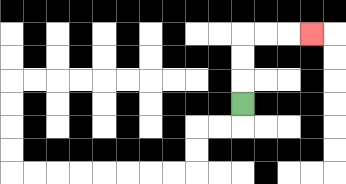{'start': '[10, 4]', 'end': '[13, 1]', 'path_directions': 'U,U,U,R,R,R', 'path_coordinates': '[[10, 4], [10, 3], [10, 2], [10, 1], [11, 1], [12, 1], [13, 1]]'}